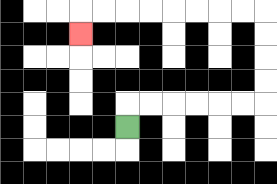{'start': '[5, 5]', 'end': '[3, 1]', 'path_directions': 'U,R,R,R,R,R,R,U,U,U,U,L,L,L,L,L,L,L,L,D', 'path_coordinates': '[[5, 5], [5, 4], [6, 4], [7, 4], [8, 4], [9, 4], [10, 4], [11, 4], [11, 3], [11, 2], [11, 1], [11, 0], [10, 0], [9, 0], [8, 0], [7, 0], [6, 0], [5, 0], [4, 0], [3, 0], [3, 1]]'}